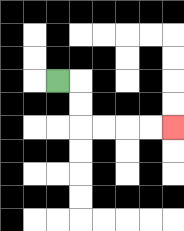{'start': '[2, 3]', 'end': '[7, 5]', 'path_directions': 'R,D,D,R,R,R,R', 'path_coordinates': '[[2, 3], [3, 3], [3, 4], [3, 5], [4, 5], [5, 5], [6, 5], [7, 5]]'}